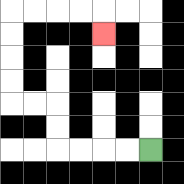{'start': '[6, 6]', 'end': '[4, 1]', 'path_directions': 'L,L,L,L,U,U,L,L,U,U,U,U,R,R,R,R,D', 'path_coordinates': '[[6, 6], [5, 6], [4, 6], [3, 6], [2, 6], [2, 5], [2, 4], [1, 4], [0, 4], [0, 3], [0, 2], [0, 1], [0, 0], [1, 0], [2, 0], [3, 0], [4, 0], [4, 1]]'}